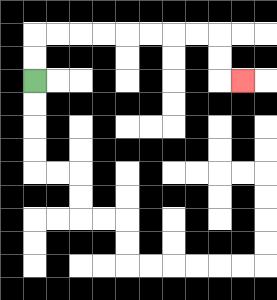{'start': '[1, 3]', 'end': '[10, 3]', 'path_directions': 'U,U,R,R,R,R,R,R,R,R,D,D,R', 'path_coordinates': '[[1, 3], [1, 2], [1, 1], [2, 1], [3, 1], [4, 1], [5, 1], [6, 1], [7, 1], [8, 1], [9, 1], [9, 2], [9, 3], [10, 3]]'}